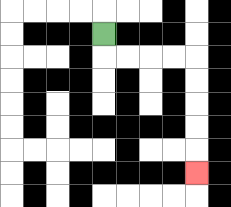{'start': '[4, 1]', 'end': '[8, 7]', 'path_directions': 'D,R,R,R,R,D,D,D,D,D', 'path_coordinates': '[[4, 1], [4, 2], [5, 2], [6, 2], [7, 2], [8, 2], [8, 3], [8, 4], [8, 5], [8, 6], [8, 7]]'}